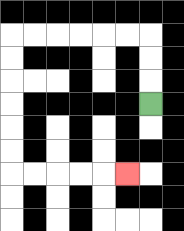{'start': '[6, 4]', 'end': '[5, 7]', 'path_directions': 'U,U,U,L,L,L,L,L,L,D,D,D,D,D,D,R,R,R,R,R', 'path_coordinates': '[[6, 4], [6, 3], [6, 2], [6, 1], [5, 1], [4, 1], [3, 1], [2, 1], [1, 1], [0, 1], [0, 2], [0, 3], [0, 4], [0, 5], [0, 6], [0, 7], [1, 7], [2, 7], [3, 7], [4, 7], [5, 7]]'}